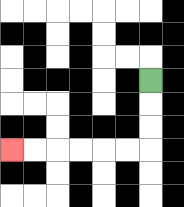{'start': '[6, 3]', 'end': '[0, 6]', 'path_directions': 'D,D,D,L,L,L,L,L,L', 'path_coordinates': '[[6, 3], [6, 4], [6, 5], [6, 6], [5, 6], [4, 6], [3, 6], [2, 6], [1, 6], [0, 6]]'}